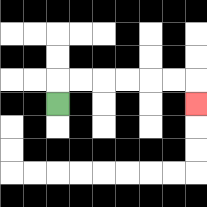{'start': '[2, 4]', 'end': '[8, 4]', 'path_directions': 'U,R,R,R,R,R,R,D', 'path_coordinates': '[[2, 4], [2, 3], [3, 3], [4, 3], [5, 3], [6, 3], [7, 3], [8, 3], [8, 4]]'}